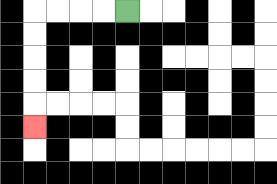{'start': '[5, 0]', 'end': '[1, 5]', 'path_directions': 'L,L,L,L,D,D,D,D,D', 'path_coordinates': '[[5, 0], [4, 0], [3, 0], [2, 0], [1, 0], [1, 1], [1, 2], [1, 3], [1, 4], [1, 5]]'}